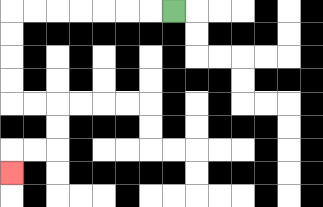{'start': '[7, 0]', 'end': '[0, 7]', 'path_directions': 'L,L,L,L,L,L,L,D,D,D,D,R,R,D,D,L,L,D', 'path_coordinates': '[[7, 0], [6, 0], [5, 0], [4, 0], [3, 0], [2, 0], [1, 0], [0, 0], [0, 1], [0, 2], [0, 3], [0, 4], [1, 4], [2, 4], [2, 5], [2, 6], [1, 6], [0, 6], [0, 7]]'}